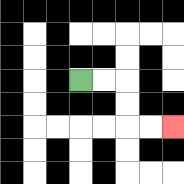{'start': '[3, 3]', 'end': '[7, 5]', 'path_directions': 'R,R,D,D,R,R', 'path_coordinates': '[[3, 3], [4, 3], [5, 3], [5, 4], [5, 5], [6, 5], [7, 5]]'}